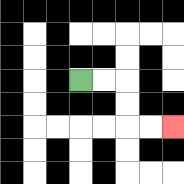{'start': '[3, 3]', 'end': '[7, 5]', 'path_directions': 'R,R,D,D,R,R', 'path_coordinates': '[[3, 3], [4, 3], [5, 3], [5, 4], [5, 5], [6, 5], [7, 5]]'}